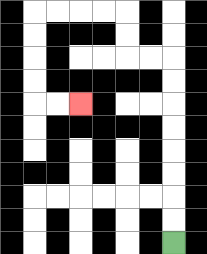{'start': '[7, 10]', 'end': '[3, 4]', 'path_directions': 'U,U,U,U,U,U,U,U,L,L,U,U,L,L,L,L,D,D,D,D,R,R', 'path_coordinates': '[[7, 10], [7, 9], [7, 8], [7, 7], [7, 6], [7, 5], [7, 4], [7, 3], [7, 2], [6, 2], [5, 2], [5, 1], [5, 0], [4, 0], [3, 0], [2, 0], [1, 0], [1, 1], [1, 2], [1, 3], [1, 4], [2, 4], [3, 4]]'}